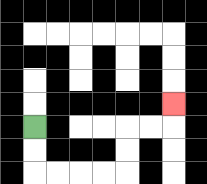{'start': '[1, 5]', 'end': '[7, 4]', 'path_directions': 'D,D,R,R,R,R,U,U,R,R,U', 'path_coordinates': '[[1, 5], [1, 6], [1, 7], [2, 7], [3, 7], [4, 7], [5, 7], [5, 6], [5, 5], [6, 5], [7, 5], [7, 4]]'}